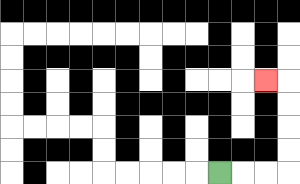{'start': '[9, 7]', 'end': '[11, 3]', 'path_directions': 'R,R,R,U,U,U,U,L', 'path_coordinates': '[[9, 7], [10, 7], [11, 7], [12, 7], [12, 6], [12, 5], [12, 4], [12, 3], [11, 3]]'}